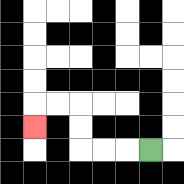{'start': '[6, 6]', 'end': '[1, 5]', 'path_directions': 'L,L,L,U,U,L,L,D', 'path_coordinates': '[[6, 6], [5, 6], [4, 6], [3, 6], [3, 5], [3, 4], [2, 4], [1, 4], [1, 5]]'}